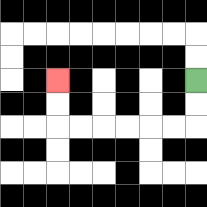{'start': '[8, 3]', 'end': '[2, 3]', 'path_directions': 'D,D,L,L,L,L,L,L,U,U', 'path_coordinates': '[[8, 3], [8, 4], [8, 5], [7, 5], [6, 5], [5, 5], [4, 5], [3, 5], [2, 5], [2, 4], [2, 3]]'}